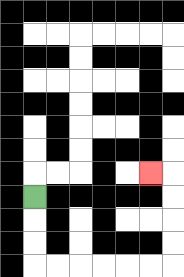{'start': '[1, 8]', 'end': '[6, 7]', 'path_directions': 'D,D,D,R,R,R,R,R,R,U,U,U,U,L', 'path_coordinates': '[[1, 8], [1, 9], [1, 10], [1, 11], [2, 11], [3, 11], [4, 11], [5, 11], [6, 11], [7, 11], [7, 10], [7, 9], [7, 8], [7, 7], [6, 7]]'}